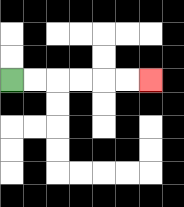{'start': '[0, 3]', 'end': '[6, 3]', 'path_directions': 'R,R,R,R,R,R', 'path_coordinates': '[[0, 3], [1, 3], [2, 3], [3, 3], [4, 3], [5, 3], [6, 3]]'}